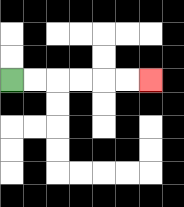{'start': '[0, 3]', 'end': '[6, 3]', 'path_directions': 'R,R,R,R,R,R', 'path_coordinates': '[[0, 3], [1, 3], [2, 3], [3, 3], [4, 3], [5, 3], [6, 3]]'}